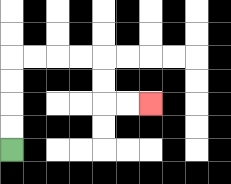{'start': '[0, 6]', 'end': '[6, 4]', 'path_directions': 'U,U,U,U,R,R,R,R,D,D,R,R', 'path_coordinates': '[[0, 6], [0, 5], [0, 4], [0, 3], [0, 2], [1, 2], [2, 2], [3, 2], [4, 2], [4, 3], [4, 4], [5, 4], [6, 4]]'}